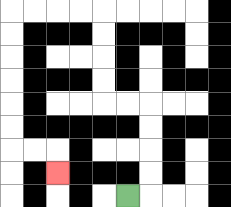{'start': '[5, 8]', 'end': '[2, 7]', 'path_directions': 'R,U,U,U,U,L,L,U,U,U,U,L,L,L,L,D,D,D,D,D,D,R,R,D', 'path_coordinates': '[[5, 8], [6, 8], [6, 7], [6, 6], [6, 5], [6, 4], [5, 4], [4, 4], [4, 3], [4, 2], [4, 1], [4, 0], [3, 0], [2, 0], [1, 0], [0, 0], [0, 1], [0, 2], [0, 3], [0, 4], [0, 5], [0, 6], [1, 6], [2, 6], [2, 7]]'}